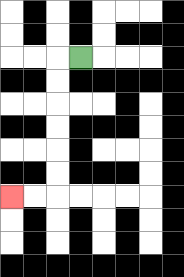{'start': '[3, 2]', 'end': '[0, 8]', 'path_directions': 'L,D,D,D,D,D,D,L,L', 'path_coordinates': '[[3, 2], [2, 2], [2, 3], [2, 4], [2, 5], [2, 6], [2, 7], [2, 8], [1, 8], [0, 8]]'}